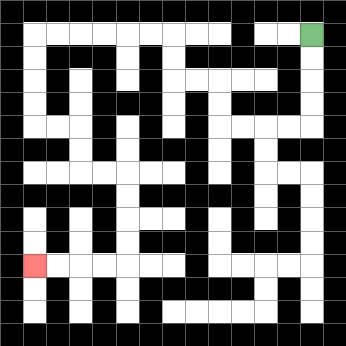{'start': '[13, 1]', 'end': '[1, 11]', 'path_directions': 'D,D,D,D,L,L,L,L,U,U,L,L,U,U,L,L,L,L,L,L,D,D,D,D,R,R,D,D,R,R,D,D,D,D,L,L,L,L', 'path_coordinates': '[[13, 1], [13, 2], [13, 3], [13, 4], [13, 5], [12, 5], [11, 5], [10, 5], [9, 5], [9, 4], [9, 3], [8, 3], [7, 3], [7, 2], [7, 1], [6, 1], [5, 1], [4, 1], [3, 1], [2, 1], [1, 1], [1, 2], [1, 3], [1, 4], [1, 5], [2, 5], [3, 5], [3, 6], [3, 7], [4, 7], [5, 7], [5, 8], [5, 9], [5, 10], [5, 11], [4, 11], [3, 11], [2, 11], [1, 11]]'}